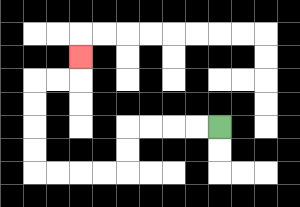{'start': '[9, 5]', 'end': '[3, 2]', 'path_directions': 'L,L,L,L,D,D,L,L,L,L,U,U,U,U,R,R,U', 'path_coordinates': '[[9, 5], [8, 5], [7, 5], [6, 5], [5, 5], [5, 6], [5, 7], [4, 7], [3, 7], [2, 7], [1, 7], [1, 6], [1, 5], [1, 4], [1, 3], [2, 3], [3, 3], [3, 2]]'}